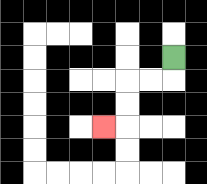{'start': '[7, 2]', 'end': '[4, 5]', 'path_directions': 'D,L,L,D,D,L', 'path_coordinates': '[[7, 2], [7, 3], [6, 3], [5, 3], [5, 4], [5, 5], [4, 5]]'}